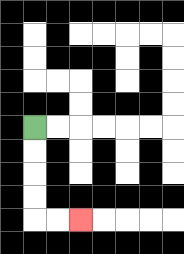{'start': '[1, 5]', 'end': '[3, 9]', 'path_directions': 'D,D,D,D,R,R', 'path_coordinates': '[[1, 5], [1, 6], [1, 7], [1, 8], [1, 9], [2, 9], [3, 9]]'}